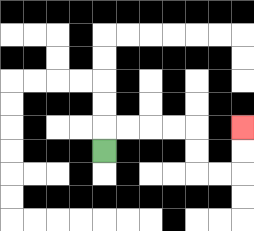{'start': '[4, 6]', 'end': '[10, 5]', 'path_directions': 'U,R,R,R,R,D,D,R,R,U,U', 'path_coordinates': '[[4, 6], [4, 5], [5, 5], [6, 5], [7, 5], [8, 5], [8, 6], [8, 7], [9, 7], [10, 7], [10, 6], [10, 5]]'}